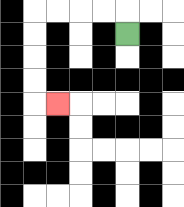{'start': '[5, 1]', 'end': '[2, 4]', 'path_directions': 'U,L,L,L,L,D,D,D,D,R', 'path_coordinates': '[[5, 1], [5, 0], [4, 0], [3, 0], [2, 0], [1, 0], [1, 1], [1, 2], [1, 3], [1, 4], [2, 4]]'}